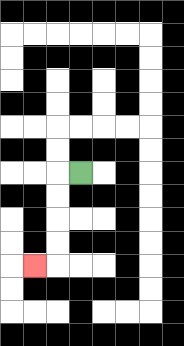{'start': '[3, 7]', 'end': '[1, 11]', 'path_directions': 'L,D,D,D,D,L', 'path_coordinates': '[[3, 7], [2, 7], [2, 8], [2, 9], [2, 10], [2, 11], [1, 11]]'}